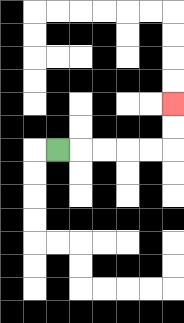{'start': '[2, 6]', 'end': '[7, 4]', 'path_directions': 'R,R,R,R,R,U,U', 'path_coordinates': '[[2, 6], [3, 6], [4, 6], [5, 6], [6, 6], [7, 6], [7, 5], [7, 4]]'}